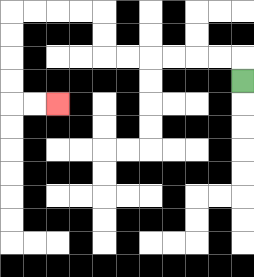{'start': '[10, 3]', 'end': '[2, 4]', 'path_directions': 'U,L,L,L,L,L,L,U,U,L,L,L,L,D,D,D,D,R,R', 'path_coordinates': '[[10, 3], [10, 2], [9, 2], [8, 2], [7, 2], [6, 2], [5, 2], [4, 2], [4, 1], [4, 0], [3, 0], [2, 0], [1, 0], [0, 0], [0, 1], [0, 2], [0, 3], [0, 4], [1, 4], [2, 4]]'}